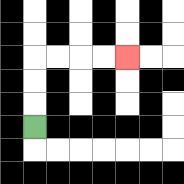{'start': '[1, 5]', 'end': '[5, 2]', 'path_directions': 'U,U,U,R,R,R,R', 'path_coordinates': '[[1, 5], [1, 4], [1, 3], [1, 2], [2, 2], [3, 2], [4, 2], [5, 2]]'}